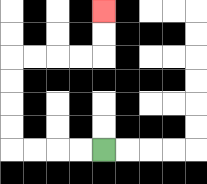{'start': '[4, 6]', 'end': '[4, 0]', 'path_directions': 'L,L,L,L,U,U,U,U,R,R,R,R,U,U', 'path_coordinates': '[[4, 6], [3, 6], [2, 6], [1, 6], [0, 6], [0, 5], [0, 4], [0, 3], [0, 2], [1, 2], [2, 2], [3, 2], [4, 2], [4, 1], [4, 0]]'}